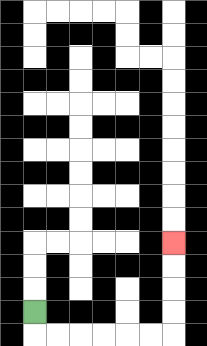{'start': '[1, 13]', 'end': '[7, 10]', 'path_directions': 'D,R,R,R,R,R,R,U,U,U,U', 'path_coordinates': '[[1, 13], [1, 14], [2, 14], [3, 14], [4, 14], [5, 14], [6, 14], [7, 14], [7, 13], [7, 12], [7, 11], [7, 10]]'}